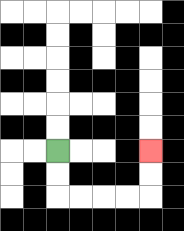{'start': '[2, 6]', 'end': '[6, 6]', 'path_directions': 'D,D,R,R,R,R,U,U', 'path_coordinates': '[[2, 6], [2, 7], [2, 8], [3, 8], [4, 8], [5, 8], [6, 8], [6, 7], [6, 6]]'}